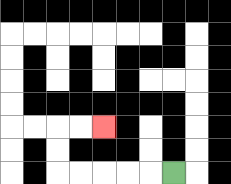{'start': '[7, 7]', 'end': '[4, 5]', 'path_directions': 'L,L,L,L,L,U,U,R,R', 'path_coordinates': '[[7, 7], [6, 7], [5, 7], [4, 7], [3, 7], [2, 7], [2, 6], [2, 5], [3, 5], [4, 5]]'}